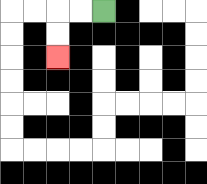{'start': '[4, 0]', 'end': '[2, 2]', 'path_directions': 'L,L,D,D', 'path_coordinates': '[[4, 0], [3, 0], [2, 0], [2, 1], [2, 2]]'}